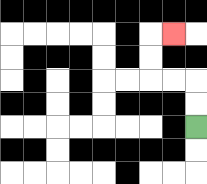{'start': '[8, 5]', 'end': '[7, 1]', 'path_directions': 'U,U,L,L,U,U,R', 'path_coordinates': '[[8, 5], [8, 4], [8, 3], [7, 3], [6, 3], [6, 2], [6, 1], [7, 1]]'}